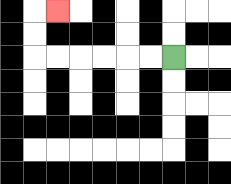{'start': '[7, 2]', 'end': '[2, 0]', 'path_directions': 'L,L,L,L,L,L,U,U,R', 'path_coordinates': '[[7, 2], [6, 2], [5, 2], [4, 2], [3, 2], [2, 2], [1, 2], [1, 1], [1, 0], [2, 0]]'}